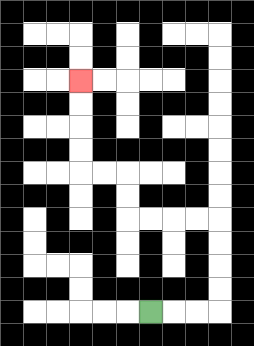{'start': '[6, 13]', 'end': '[3, 3]', 'path_directions': 'R,R,R,U,U,U,U,L,L,L,L,U,U,L,L,U,U,U,U', 'path_coordinates': '[[6, 13], [7, 13], [8, 13], [9, 13], [9, 12], [9, 11], [9, 10], [9, 9], [8, 9], [7, 9], [6, 9], [5, 9], [5, 8], [5, 7], [4, 7], [3, 7], [3, 6], [3, 5], [3, 4], [3, 3]]'}